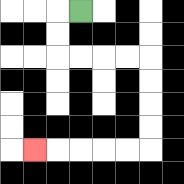{'start': '[3, 0]', 'end': '[1, 6]', 'path_directions': 'L,D,D,R,R,R,R,D,D,D,D,L,L,L,L,L', 'path_coordinates': '[[3, 0], [2, 0], [2, 1], [2, 2], [3, 2], [4, 2], [5, 2], [6, 2], [6, 3], [6, 4], [6, 5], [6, 6], [5, 6], [4, 6], [3, 6], [2, 6], [1, 6]]'}